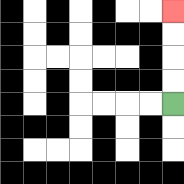{'start': '[7, 4]', 'end': '[7, 0]', 'path_directions': 'U,U,U,U', 'path_coordinates': '[[7, 4], [7, 3], [7, 2], [7, 1], [7, 0]]'}